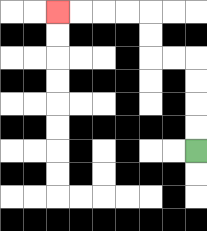{'start': '[8, 6]', 'end': '[2, 0]', 'path_directions': 'U,U,U,U,L,L,U,U,L,L,L,L', 'path_coordinates': '[[8, 6], [8, 5], [8, 4], [8, 3], [8, 2], [7, 2], [6, 2], [6, 1], [6, 0], [5, 0], [4, 0], [3, 0], [2, 0]]'}